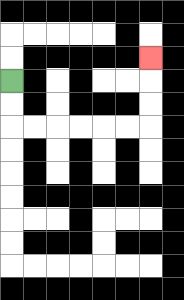{'start': '[0, 3]', 'end': '[6, 2]', 'path_directions': 'D,D,R,R,R,R,R,R,U,U,U', 'path_coordinates': '[[0, 3], [0, 4], [0, 5], [1, 5], [2, 5], [3, 5], [4, 5], [5, 5], [6, 5], [6, 4], [6, 3], [6, 2]]'}